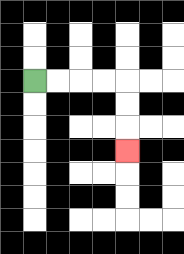{'start': '[1, 3]', 'end': '[5, 6]', 'path_directions': 'R,R,R,R,D,D,D', 'path_coordinates': '[[1, 3], [2, 3], [3, 3], [4, 3], [5, 3], [5, 4], [5, 5], [5, 6]]'}